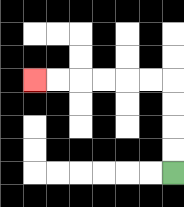{'start': '[7, 7]', 'end': '[1, 3]', 'path_directions': 'U,U,U,U,L,L,L,L,L,L', 'path_coordinates': '[[7, 7], [7, 6], [7, 5], [7, 4], [7, 3], [6, 3], [5, 3], [4, 3], [3, 3], [2, 3], [1, 3]]'}